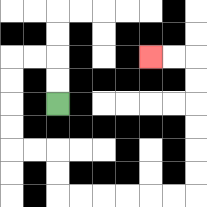{'start': '[2, 4]', 'end': '[6, 2]', 'path_directions': 'U,U,L,L,D,D,D,D,R,R,D,D,R,R,R,R,R,R,U,U,U,U,U,U,L,L', 'path_coordinates': '[[2, 4], [2, 3], [2, 2], [1, 2], [0, 2], [0, 3], [0, 4], [0, 5], [0, 6], [1, 6], [2, 6], [2, 7], [2, 8], [3, 8], [4, 8], [5, 8], [6, 8], [7, 8], [8, 8], [8, 7], [8, 6], [8, 5], [8, 4], [8, 3], [8, 2], [7, 2], [6, 2]]'}